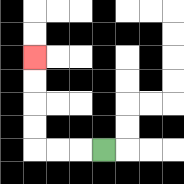{'start': '[4, 6]', 'end': '[1, 2]', 'path_directions': 'L,L,L,U,U,U,U', 'path_coordinates': '[[4, 6], [3, 6], [2, 6], [1, 6], [1, 5], [1, 4], [1, 3], [1, 2]]'}